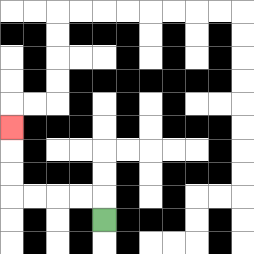{'start': '[4, 9]', 'end': '[0, 5]', 'path_directions': 'U,L,L,L,L,U,U,U', 'path_coordinates': '[[4, 9], [4, 8], [3, 8], [2, 8], [1, 8], [0, 8], [0, 7], [0, 6], [0, 5]]'}